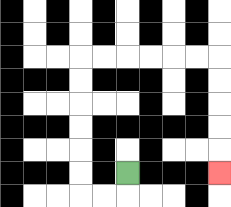{'start': '[5, 7]', 'end': '[9, 7]', 'path_directions': 'D,L,L,U,U,U,U,U,U,R,R,R,R,R,R,D,D,D,D,D', 'path_coordinates': '[[5, 7], [5, 8], [4, 8], [3, 8], [3, 7], [3, 6], [3, 5], [3, 4], [3, 3], [3, 2], [4, 2], [5, 2], [6, 2], [7, 2], [8, 2], [9, 2], [9, 3], [9, 4], [9, 5], [9, 6], [9, 7]]'}